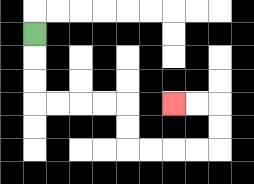{'start': '[1, 1]', 'end': '[7, 4]', 'path_directions': 'D,D,D,R,R,R,R,D,D,R,R,R,R,U,U,L,L', 'path_coordinates': '[[1, 1], [1, 2], [1, 3], [1, 4], [2, 4], [3, 4], [4, 4], [5, 4], [5, 5], [5, 6], [6, 6], [7, 6], [8, 6], [9, 6], [9, 5], [9, 4], [8, 4], [7, 4]]'}